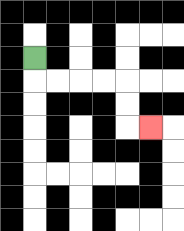{'start': '[1, 2]', 'end': '[6, 5]', 'path_directions': 'D,R,R,R,R,D,D,R', 'path_coordinates': '[[1, 2], [1, 3], [2, 3], [3, 3], [4, 3], [5, 3], [5, 4], [5, 5], [6, 5]]'}